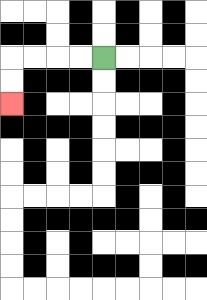{'start': '[4, 2]', 'end': '[0, 4]', 'path_directions': 'L,L,L,L,D,D', 'path_coordinates': '[[4, 2], [3, 2], [2, 2], [1, 2], [0, 2], [0, 3], [0, 4]]'}